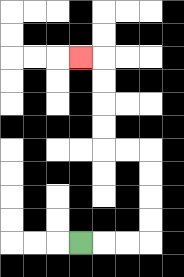{'start': '[3, 10]', 'end': '[3, 2]', 'path_directions': 'R,R,R,U,U,U,U,L,L,U,U,U,U,L', 'path_coordinates': '[[3, 10], [4, 10], [5, 10], [6, 10], [6, 9], [6, 8], [6, 7], [6, 6], [5, 6], [4, 6], [4, 5], [4, 4], [4, 3], [4, 2], [3, 2]]'}